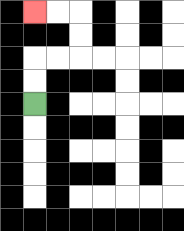{'start': '[1, 4]', 'end': '[1, 0]', 'path_directions': 'U,U,R,R,U,U,L,L', 'path_coordinates': '[[1, 4], [1, 3], [1, 2], [2, 2], [3, 2], [3, 1], [3, 0], [2, 0], [1, 0]]'}